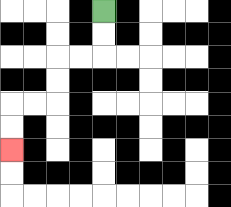{'start': '[4, 0]', 'end': '[0, 6]', 'path_directions': 'D,D,L,L,D,D,L,L,D,D', 'path_coordinates': '[[4, 0], [4, 1], [4, 2], [3, 2], [2, 2], [2, 3], [2, 4], [1, 4], [0, 4], [0, 5], [0, 6]]'}